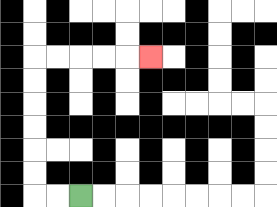{'start': '[3, 8]', 'end': '[6, 2]', 'path_directions': 'L,L,U,U,U,U,U,U,R,R,R,R,R', 'path_coordinates': '[[3, 8], [2, 8], [1, 8], [1, 7], [1, 6], [1, 5], [1, 4], [1, 3], [1, 2], [2, 2], [3, 2], [4, 2], [5, 2], [6, 2]]'}